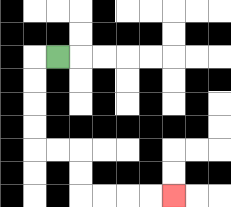{'start': '[2, 2]', 'end': '[7, 8]', 'path_directions': 'L,D,D,D,D,R,R,D,D,R,R,R,R', 'path_coordinates': '[[2, 2], [1, 2], [1, 3], [1, 4], [1, 5], [1, 6], [2, 6], [3, 6], [3, 7], [3, 8], [4, 8], [5, 8], [6, 8], [7, 8]]'}